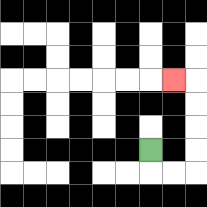{'start': '[6, 6]', 'end': '[7, 3]', 'path_directions': 'D,R,R,U,U,U,U,L', 'path_coordinates': '[[6, 6], [6, 7], [7, 7], [8, 7], [8, 6], [8, 5], [8, 4], [8, 3], [7, 3]]'}